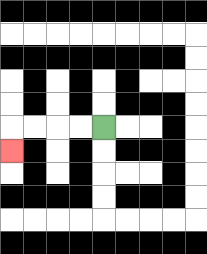{'start': '[4, 5]', 'end': '[0, 6]', 'path_directions': 'L,L,L,L,D', 'path_coordinates': '[[4, 5], [3, 5], [2, 5], [1, 5], [0, 5], [0, 6]]'}